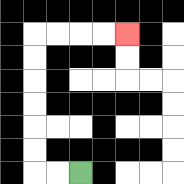{'start': '[3, 7]', 'end': '[5, 1]', 'path_directions': 'L,L,U,U,U,U,U,U,R,R,R,R', 'path_coordinates': '[[3, 7], [2, 7], [1, 7], [1, 6], [1, 5], [1, 4], [1, 3], [1, 2], [1, 1], [2, 1], [3, 1], [4, 1], [5, 1]]'}